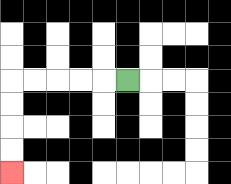{'start': '[5, 3]', 'end': '[0, 7]', 'path_directions': 'L,L,L,L,L,D,D,D,D', 'path_coordinates': '[[5, 3], [4, 3], [3, 3], [2, 3], [1, 3], [0, 3], [0, 4], [0, 5], [0, 6], [0, 7]]'}